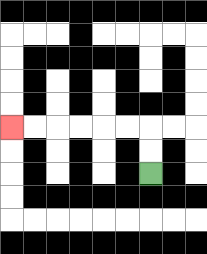{'start': '[6, 7]', 'end': '[0, 5]', 'path_directions': 'U,U,L,L,L,L,L,L', 'path_coordinates': '[[6, 7], [6, 6], [6, 5], [5, 5], [4, 5], [3, 5], [2, 5], [1, 5], [0, 5]]'}